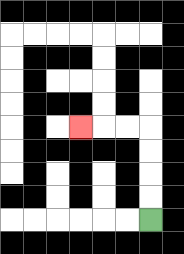{'start': '[6, 9]', 'end': '[3, 5]', 'path_directions': 'U,U,U,U,L,L,L', 'path_coordinates': '[[6, 9], [6, 8], [6, 7], [6, 6], [6, 5], [5, 5], [4, 5], [3, 5]]'}